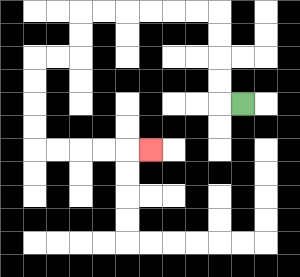{'start': '[10, 4]', 'end': '[6, 6]', 'path_directions': 'L,U,U,U,U,L,L,L,L,L,L,D,D,L,L,D,D,D,D,R,R,R,R,R', 'path_coordinates': '[[10, 4], [9, 4], [9, 3], [9, 2], [9, 1], [9, 0], [8, 0], [7, 0], [6, 0], [5, 0], [4, 0], [3, 0], [3, 1], [3, 2], [2, 2], [1, 2], [1, 3], [1, 4], [1, 5], [1, 6], [2, 6], [3, 6], [4, 6], [5, 6], [6, 6]]'}